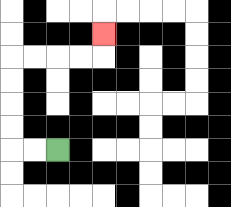{'start': '[2, 6]', 'end': '[4, 1]', 'path_directions': 'L,L,U,U,U,U,R,R,R,R,U', 'path_coordinates': '[[2, 6], [1, 6], [0, 6], [0, 5], [0, 4], [0, 3], [0, 2], [1, 2], [2, 2], [3, 2], [4, 2], [4, 1]]'}